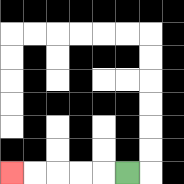{'start': '[5, 7]', 'end': '[0, 7]', 'path_directions': 'L,L,L,L,L', 'path_coordinates': '[[5, 7], [4, 7], [3, 7], [2, 7], [1, 7], [0, 7]]'}